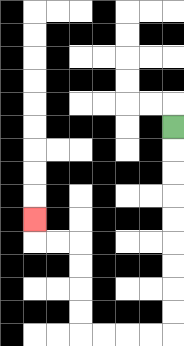{'start': '[7, 5]', 'end': '[1, 9]', 'path_directions': 'D,D,D,D,D,D,D,D,D,L,L,L,L,U,U,U,U,L,L,U', 'path_coordinates': '[[7, 5], [7, 6], [7, 7], [7, 8], [7, 9], [7, 10], [7, 11], [7, 12], [7, 13], [7, 14], [6, 14], [5, 14], [4, 14], [3, 14], [3, 13], [3, 12], [3, 11], [3, 10], [2, 10], [1, 10], [1, 9]]'}